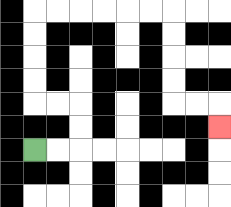{'start': '[1, 6]', 'end': '[9, 5]', 'path_directions': 'R,R,U,U,L,L,U,U,U,U,R,R,R,R,R,R,D,D,D,D,R,R,D', 'path_coordinates': '[[1, 6], [2, 6], [3, 6], [3, 5], [3, 4], [2, 4], [1, 4], [1, 3], [1, 2], [1, 1], [1, 0], [2, 0], [3, 0], [4, 0], [5, 0], [6, 0], [7, 0], [7, 1], [7, 2], [7, 3], [7, 4], [8, 4], [9, 4], [9, 5]]'}